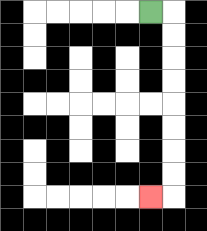{'start': '[6, 0]', 'end': '[6, 8]', 'path_directions': 'R,D,D,D,D,D,D,D,D,L', 'path_coordinates': '[[6, 0], [7, 0], [7, 1], [7, 2], [7, 3], [7, 4], [7, 5], [7, 6], [7, 7], [7, 8], [6, 8]]'}